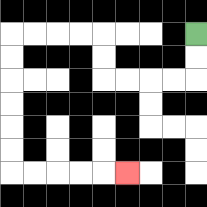{'start': '[8, 1]', 'end': '[5, 7]', 'path_directions': 'D,D,L,L,L,L,U,U,L,L,L,L,D,D,D,D,D,D,R,R,R,R,R', 'path_coordinates': '[[8, 1], [8, 2], [8, 3], [7, 3], [6, 3], [5, 3], [4, 3], [4, 2], [4, 1], [3, 1], [2, 1], [1, 1], [0, 1], [0, 2], [0, 3], [0, 4], [0, 5], [0, 6], [0, 7], [1, 7], [2, 7], [3, 7], [4, 7], [5, 7]]'}